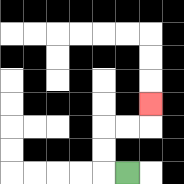{'start': '[5, 7]', 'end': '[6, 4]', 'path_directions': 'L,U,U,R,R,U', 'path_coordinates': '[[5, 7], [4, 7], [4, 6], [4, 5], [5, 5], [6, 5], [6, 4]]'}